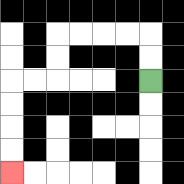{'start': '[6, 3]', 'end': '[0, 7]', 'path_directions': 'U,U,L,L,L,L,D,D,L,L,D,D,D,D', 'path_coordinates': '[[6, 3], [6, 2], [6, 1], [5, 1], [4, 1], [3, 1], [2, 1], [2, 2], [2, 3], [1, 3], [0, 3], [0, 4], [0, 5], [0, 6], [0, 7]]'}